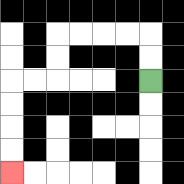{'start': '[6, 3]', 'end': '[0, 7]', 'path_directions': 'U,U,L,L,L,L,D,D,L,L,D,D,D,D', 'path_coordinates': '[[6, 3], [6, 2], [6, 1], [5, 1], [4, 1], [3, 1], [2, 1], [2, 2], [2, 3], [1, 3], [0, 3], [0, 4], [0, 5], [0, 6], [0, 7]]'}